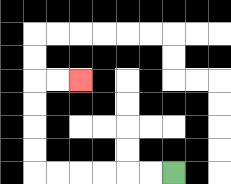{'start': '[7, 7]', 'end': '[3, 3]', 'path_directions': 'L,L,L,L,L,L,U,U,U,U,R,R', 'path_coordinates': '[[7, 7], [6, 7], [5, 7], [4, 7], [3, 7], [2, 7], [1, 7], [1, 6], [1, 5], [1, 4], [1, 3], [2, 3], [3, 3]]'}